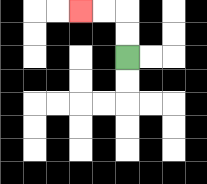{'start': '[5, 2]', 'end': '[3, 0]', 'path_directions': 'U,U,L,L', 'path_coordinates': '[[5, 2], [5, 1], [5, 0], [4, 0], [3, 0]]'}